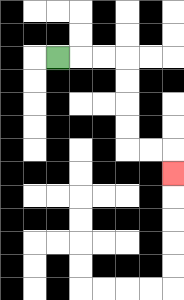{'start': '[2, 2]', 'end': '[7, 7]', 'path_directions': 'R,R,R,D,D,D,D,R,R,D', 'path_coordinates': '[[2, 2], [3, 2], [4, 2], [5, 2], [5, 3], [5, 4], [5, 5], [5, 6], [6, 6], [7, 6], [7, 7]]'}